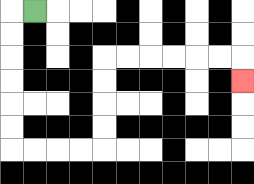{'start': '[1, 0]', 'end': '[10, 3]', 'path_directions': 'L,D,D,D,D,D,D,R,R,R,R,U,U,U,U,R,R,R,R,R,R,D', 'path_coordinates': '[[1, 0], [0, 0], [0, 1], [0, 2], [0, 3], [0, 4], [0, 5], [0, 6], [1, 6], [2, 6], [3, 6], [4, 6], [4, 5], [4, 4], [4, 3], [4, 2], [5, 2], [6, 2], [7, 2], [8, 2], [9, 2], [10, 2], [10, 3]]'}